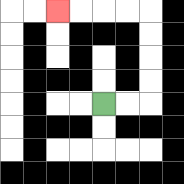{'start': '[4, 4]', 'end': '[2, 0]', 'path_directions': 'R,R,U,U,U,U,L,L,L,L', 'path_coordinates': '[[4, 4], [5, 4], [6, 4], [6, 3], [6, 2], [6, 1], [6, 0], [5, 0], [4, 0], [3, 0], [2, 0]]'}